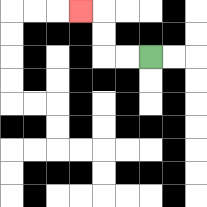{'start': '[6, 2]', 'end': '[3, 0]', 'path_directions': 'L,L,U,U,L', 'path_coordinates': '[[6, 2], [5, 2], [4, 2], [4, 1], [4, 0], [3, 0]]'}